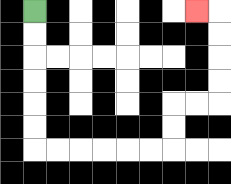{'start': '[1, 0]', 'end': '[8, 0]', 'path_directions': 'D,D,D,D,D,D,R,R,R,R,R,R,U,U,R,R,U,U,U,U,L', 'path_coordinates': '[[1, 0], [1, 1], [1, 2], [1, 3], [1, 4], [1, 5], [1, 6], [2, 6], [3, 6], [4, 6], [5, 6], [6, 6], [7, 6], [7, 5], [7, 4], [8, 4], [9, 4], [9, 3], [9, 2], [9, 1], [9, 0], [8, 0]]'}